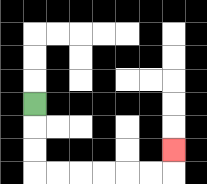{'start': '[1, 4]', 'end': '[7, 6]', 'path_directions': 'D,D,D,R,R,R,R,R,R,U', 'path_coordinates': '[[1, 4], [1, 5], [1, 6], [1, 7], [2, 7], [3, 7], [4, 7], [5, 7], [6, 7], [7, 7], [7, 6]]'}